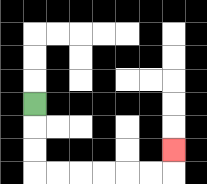{'start': '[1, 4]', 'end': '[7, 6]', 'path_directions': 'D,D,D,R,R,R,R,R,R,U', 'path_coordinates': '[[1, 4], [1, 5], [1, 6], [1, 7], [2, 7], [3, 7], [4, 7], [5, 7], [6, 7], [7, 7], [7, 6]]'}